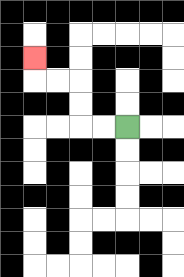{'start': '[5, 5]', 'end': '[1, 2]', 'path_directions': 'L,L,U,U,L,L,U', 'path_coordinates': '[[5, 5], [4, 5], [3, 5], [3, 4], [3, 3], [2, 3], [1, 3], [1, 2]]'}